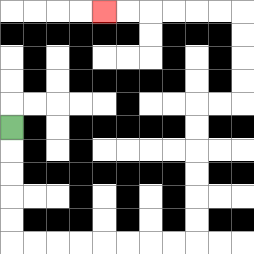{'start': '[0, 5]', 'end': '[4, 0]', 'path_directions': 'D,D,D,D,D,R,R,R,R,R,R,R,R,U,U,U,U,U,U,R,R,U,U,U,U,L,L,L,L,L,L', 'path_coordinates': '[[0, 5], [0, 6], [0, 7], [0, 8], [0, 9], [0, 10], [1, 10], [2, 10], [3, 10], [4, 10], [5, 10], [6, 10], [7, 10], [8, 10], [8, 9], [8, 8], [8, 7], [8, 6], [8, 5], [8, 4], [9, 4], [10, 4], [10, 3], [10, 2], [10, 1], [10, 0], [9, 0], [8, 0], [7, 0], [6, 0], [5, 0], [4, 0]]'}